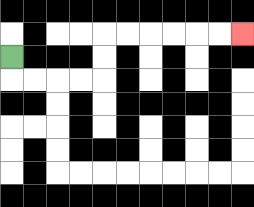{'start': '[0, 2]', 'end': '[10, 1]', 'path_directions': 'D,R,R,R,R,U,U,R,R,R,R,R,R', 'path_coordinates': '[[0, 2], [0, 3], [1, 3], [2, 3], [3, 3], [4, 3], [4, 2], [4, 1], [5, 1], [6, 1], [7, 1], [8, 1], [9, 1], [10, 1]]'}